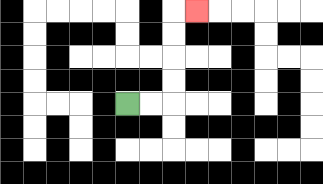{'start': '[5, 4]', 'end': '[8, 0]', 'path_directions': 'R,R,U,U,U,U,R', 'path_coordinates': '[[5, 4], [6, 4], [7, 4], [7, 3], [7, 2], [7, 1], [7, 0], [8, 0]]'}